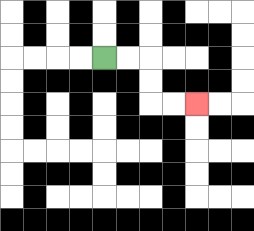{'start': '[4, 2]', 'end': '[8, 4]', 'path_directions': 'R,R,D,D,R,R', 'path_coordinates': '[[4, 2], [5, 2], [6, 2], [6, 3], [6, 4], [7, 4], [8, 4]]'}